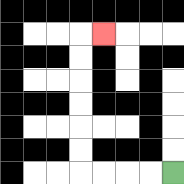{'start': '[7, 7]', 'end': '[4, 1]', 'path_directions': 'L,L,L,L,U,U,U,U,U,U,R', 'path_coordinates': '[[7, 7], [6, 7], [5, 7], [4, 7], [3, 7], [3, 6], [3, 5], [3, 4], [3, 3], [3, 2], [3, 1], [4, 1]]'}